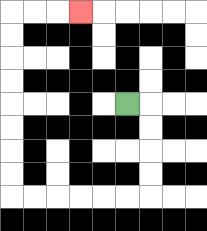{'start': '[5, 4]', 'end': '[3, 0]', 'path_directions': 'R,D,D,D,D,L,L,L,L,L,L,U,U,U,U,U,U,U,U,R,R,R', 'path_coordinates': '[[5, 4], [6, 4], [6, 5], [6, 6], [6, 7], [6, 8], [5, 8], [4, 8], [3, 8], [2, 8], [1, 8], [0, 8], [0, 7], [0, 6], [0, 5], [0, 4], [0, 3], [0, 2], [0, 1], [0, 0], [1, 0], [2, 0], [3, 0]]'}